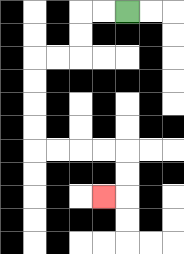{'start': '[5, 0]', 'end': '[4, 8]', 'path_directions': 'L,L,D,D,L,L,D,D,D,D,R,R,R,R,D,D,L', 'path_coordinates': '[[5, 0], [4, 0], [3, 0], [3, 1], [3, 2], [2, 2], [1, 2], [1, 3], [1, 4], [1, 5], [1, 6], [2, 6], [3, 6], [4, 6], [5, 6], [5, 7], [5, 8], [4, 8]]'}